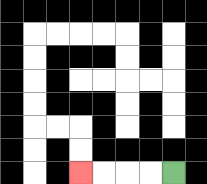{'start': '[7, 7]', 'end': '[3, 7]', 'path_directions': 'L,L,L,L', 'path_coordinates': '[[7, 7], [6, 7], [5, 7], [4, 7], [3, 7]]'}